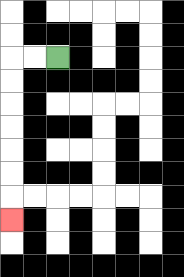{'start': '[2, 2]', 'end': '[0, 9]', 'path_directions': 'L,L,D,D,D,D,D,D,D', 'path_coordinates': '[[2, 2], [1, 2], [0, 2], [0, 3], [0, 4], [0, 5], [0, 6], [0, 7], [0, 8], [0, 9]]'}